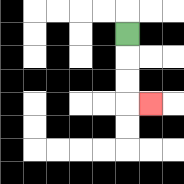{'start': '[5, 1]', 'end': '[6, 4]', 'path_directions': 'D,D,D,R', 'path_coordinates': '[[5, 1], [5, 2], [5, 3], [5, 4], [6, 4]]'}